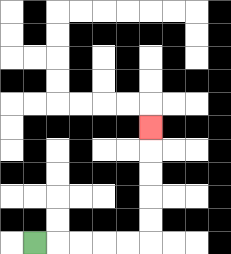{'start': '[1, 10]', 'end': '[6, 5]', 'path_directions': 'R,R,R,R,R,U,U,U,U,U', 'path_coordinates': '[[1, 10], [2, 10], [3, 10], [4, 10], [5, 10], [6, 10], [6, 9], [6, 8], [6, 7], [6, 6], [6, 5]]'}